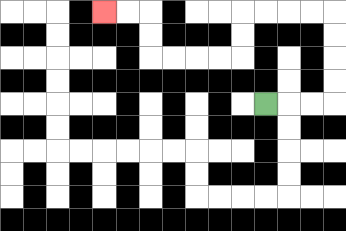{'start': '[11, 4]', 'end': '[4, 0]', 'path_directions': 'R,R,R,U,U,U,U,L,L,L,L,D,D,L,L,L,L,U,U,L,L', 'path_coordinates': '[[11, 4], [12, 4], [13, 4], [14, 4], [14, 3], [14, 2], [14, 1], [14, 0], [13, 0], [12, 0], [11, 0], [10, 0], [10, 1], [10, 2], [9, 2], [8, 2], [7, 2], [6, 2], [6, 1], [6, 0], [5, 0], [4, 0]]'}